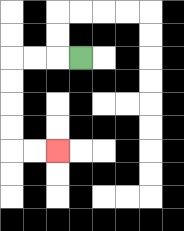{'start': '[3, 2]', 'end': '[2, 6]', 'path_directions': 'L,L,L,D,D,D,D,R,R', 'path_coordinates': '[[3, 2], [2, 2], [1, 2], [0, 2], [0, 3], [0, 4], [0, 5], [0, 6], [1, 6], [2, 6]]'}